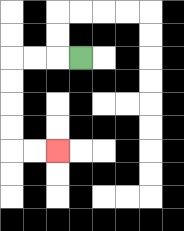{'start': '[3, 2]', 'end': '[2, 6]', 'path_directions': 'L,L,L,D,D,D,D,R,R', 'path_coordinates': '[[3, 2], [2, 2], [1, 2], [0, 2], [0, 3], [0, 4], [0, 5], [0, 6], [1, 6], [2, 6]]'}